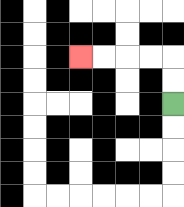{'start': '[7, 4]', 'end': '[3, 2]', 'path_directions': 'U,U,L,L,L,L', 'path_coordinates': '[[7, 4], [7, 3], [7, 2], [6, 2], [5, 2], [4, 2], [3, 2]]'}